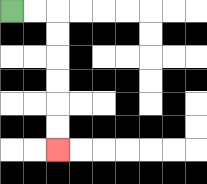{'start': '[0, 0]', 'end': '[2, 6]', 'path_directions': 'R,R,D,D,D,D,D,D', 'path_coordinates': '[[0, 0], [1, 0], [2, 0], [2, 1], [2, 2], [2, 3], [2, 4], [2, 5], [2, 6]]'}